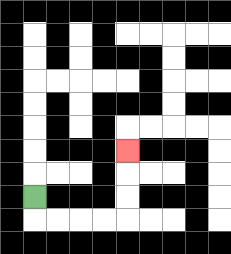{'start': '[1, 8]', 'end': '[5, 6]', 'path_directions': 'D,R,R,R,R,U,U,U', 'path_coordinates': '[[1, 8], [1, 9], [2, 9], [3, 9], [4, 9], [5, 9], [5, 8], [5, 7], [5, 6]]'}